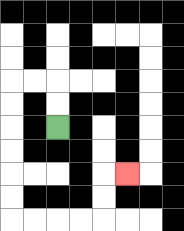{'start': '[2, 5]', 'end': '[5, 7]', 'path_directions': 'U,U,L,L,D,D,D,D,D,D,R,R,R,R,U,U,R', 'path_coordinates': '[[2, 5], [2, 4], [2, 3], [1, 3], [0, 3], [0, 4], [0, 5], [0, 6], [0, 7], [0, 8], [0, 9], [1, 9], [2, 9], [3, 9], [4, 9], [4, 8], [4, 7], [5, 7]]'}